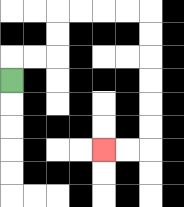{'start': '[0, 3]', 'end': '[4, 6]', 'path_directions': 'U,R,R,U,U,R,R,R,R,D,D,D,D,D,D,L,L', 'path_coordinates': '[[0, 3], [0, 2], [1, 2], [2, 2], [2, 1], [2, 0], [3, 0], [4, 0], [5, 0], [6, 0], [6, 1], [6, 2], [6, 3], [6, 4], [6, 5], [6, 6], [5, 6], [4, 6]]'}